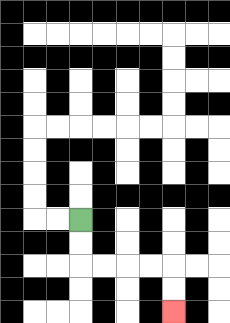{'start': '[3, 9]', 'end': '[7, 13]', 'path_directions': 'D,D,R,R,R,R,D,D', 'path_coordinates': '[[3, 9], [3, 10], [3, 11], [4, 11], [5, 11], [6, 11], [7, 11], [7, 12], [7, 13]]'}